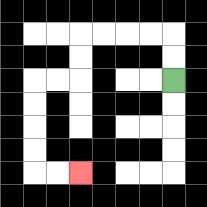{'start': '[7, 3]', 'end': '[3, 7]', 'path_directions': 'U,U,L,L,L,L,D,D,L,L,D,D,D,D,R,R', 'path_coordinates': '[[7, 3], [7, 2], [7, 1], [6, 1], [5, 1], [4, 1], [3, 1], [3, 2], [3, 3], [2, 3], [1, 3], [1, 4], [1, 5], [1, 6], [1, 7], [2, 7], [3, 7]]'}